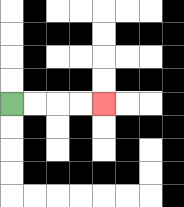{'start': '[0, 4]', 'end': '[4, 4]', 'path_directions': 'R,R,R,R', 'path_coordinates': '[[0, 4], [1, 4], [2, 4], [3, 4], [4, 4]]'}